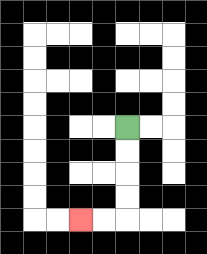{'start': '[5, 5]', 'end': '[3, 9]', 'path_directions': 'D,D,D,D,L,L', 'path_coordinates': '[[5, 5], [5, 6], [5, 7], [5, 8], [5, 9], [4, 9], [3, 9]]'}